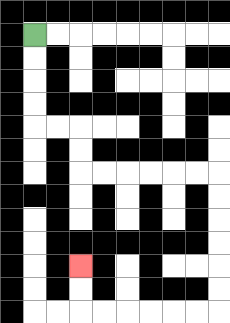{'start': '[1, 1]', 'end': '[3, 11]', 'path_directions': 'D,D,D,D,R,R,D,D,R,R,R,R,R,R,D,D,D,D,D,D,L,L,L,L,L,L,U,U', 'path_coordinates': '[[1, 1], [1, 2], [1, 3], [1, 4], [1, 5], [2, 5], [3, 5], [3, 6], [3, 7], [4, 7], [5, 7], [6, 7], [7, 7], [8, 7], [9, 7], [9, 8], [9, 9], [9, 10], [9, 11], [9, 12], [9, 13], [8, 13], [7, 13], [6, 13], [5, 13], [4, 13], [3, 13], [3, 12], [3, 11]]'}